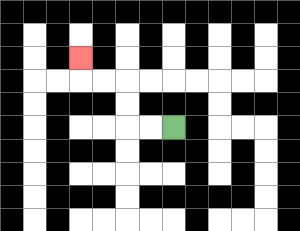{'start': '[7, 5]', 'end': '[3, 2]', 'path_directions': 'L,L,U,U,L,L,U', 'path_coordinates': '[[7, 5], [6, 5], [5, 5], [5, 4], [5, 3], [4, 3], [3, 3], [3, 2]]'}